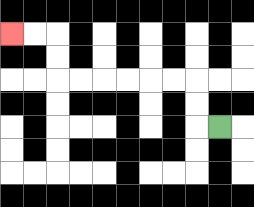{'start': '[9, 5]', 'end': '[0, 1]', 'path_directions': 'L,U,U,L,L,L,L,L,L,U,U,L,L', 'path_coordinates': '[[9, 5], [8, 5], [8, 4], [8, 3], [7, 3], [6, 3], [5, 3], [4, 3], [3, 3], [2, 3], [2, 2], [2, 1], [1, 1], [0, 1]]'}